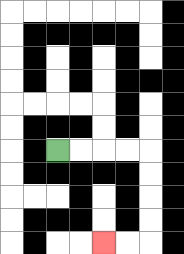{'start': '[2, 6]', 'end': '[4, 10]', 'path_directions': 'R,R,R,R,D,D,D,D,L,L', 'path_coordinates': '[[2, 6], [3, 6], [4, 6], [5, 6], [6, 6], [6, 7], [6, 8], [6, 9], [6, 10], [5, 10], [4, 10]]'}